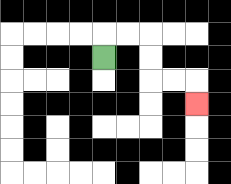{'start': '[4, 2]', 'end': '[8, 4]', 'path_directions': 'U,R,R,D,D,R,R,D', 'path_coordinates': '[[4, 2], [4, 1], [5, 1], [6, 1], [6, 2], [6, 3], [7, 3], [8, 3], [8, 4]]'}